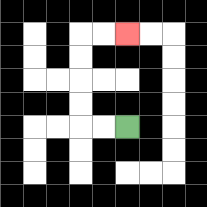{'start': '[5, 5]', 'end': '[5, 1]', 'path_directions': 'L,L,U,U,U,U,R,R', 'path_coordinates': '[[5, 5], [4, 5], [3, 5], [3, 4], [3, 3], [3, 2], [3, 1], [4, 1], [5, 1]]'}